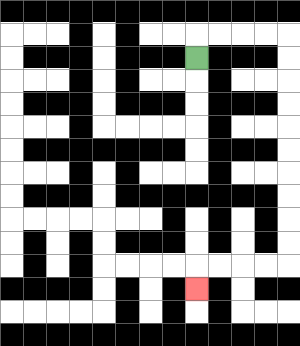{'start': '[8, 2]', 'end': '[8, 12]', 'path_directions': 'U,R,R,R,R,D,D,D,D,D,D,D,D,D,D,L,L,L,L,D', 'path_coordinates': '[[8, 2], [8, 1], [9, 1], [10, 1], [11, 1], [12, 1], [12, 2], [12, 3], [12, 4], [12, 5], [12, 6], [12, 7], [12, 8], [12, 9], [12, 10], [12, 11], [11, 11], [10, 11], [9, 11], [8, 11], [8, 12]]'}